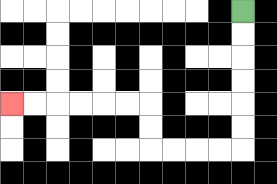{'start': '[10, 0]', 'end': '[0, 4]', 'path_directions': 'D,D,D,D,D,D,L,L,L,L,U,U,L,L,L,L,L,L', 'path_coordinates': '[[10, 0], [10, 1], [10, 2], [10, 3], [10, 4], [10, 5], [10, 6], [9, 6], [8, 6], [7, 6], [6, 6], [6, 5], [6, 4], [5, 4], [4, 4], [3, 4], [2, 4], [1, 4], [0, 4]]'}